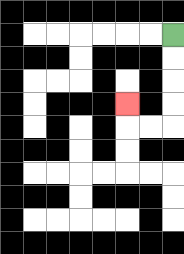{'start': '[7, 1]', 'end': '[5, 4]', 'path_directions': 'D,D,D,D,L,L,U', 'path_coordinates': '[[7, 1], [7, 2], [7, 3], [7, 4], [7, 5], [6, 5], [5, 5], [5, 4]]'}